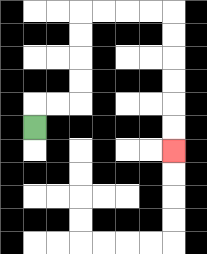{'start': '[1, 5]', 'end': '[7, 6]', 'path_directions': 'U,R,R,U,U,U,U,R,R,R,R,D,D,D,D,D,D', 'path_coordinates': '[[1, 5], [1, 4], [2, 4], [3, 4], [3, 3], [3, 2], [3, 1], [3, 0], [4, 0], [5, 0], [6, 0], [7, 0], [7, 1], [7, 2], [7, 3], [7, 4], [7, 5], [7, 6]]'}